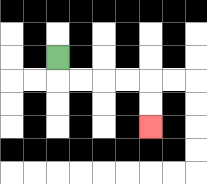{'start': '[2, 2]', 'end': '[6, 5]', 'path_directions': 'D,R,R,R,R,D,D', 'path_coordinates': '[[2, 2], [2, 3], [3, 3], [4, 3], [5, 3], [6, 3], [6, 4], [6, 5]]'}